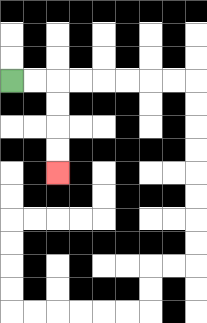{'start': '[0, 3]', 'end': '[2, 7]', 'path_directions': 'R,R,D,D,D,D', 'path_coordinates': '[[0, 3], [1, 3], [2, 3], [2, 4], [2, 5], [2, 6], [2, 7]]'}